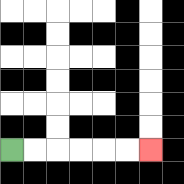{'start': '[0, 6]', 'end': '[6, 6]', 'path_directions': 'R,R,R,R,R,R', 'path_coordinates': '[[0, 6], [1, 6], [2, 6], [3, 6], [4, 6], [5, 6], [6, 6]]'}